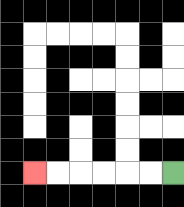{'start': '[7, 7]', 'end': '[1, 7]', 'path_directions': 'L,L,L,L,L,L', 'path_coordinates': '[[7, 7], [6, 7], [5, 7], [4, 7], [3, 7], [2, 7], [1, 7]]'}